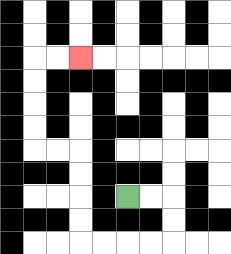{'start': '[5, 8]', 'end': '[3, 2]', 'path_directions': 'R,R,D,D,L,L,L,L,U,U,U,U,L,L,U,U,U,U,R,R', 'path_coordinates': '[[5, 8], [6, 8], [7, 8], [7, 9], [7, 10], [6, 10], [5, 10], [4, 10], [3, 10], [3, 9], [3, 8], [3, 7], [3, 6], [2, 6], [1, 6], [1, 5], [1, 4], [1, 3], [1, 2], [2, 2], [3, 2]]'}